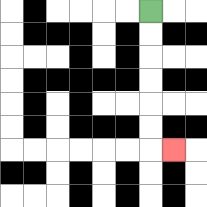{'start': '[6, 0]', 'end': '[7, 6]', 'path_directions': 'D,D,D,D,D,D,R', 'path_coordinates': '[[6, 0], [6, 1], [6, 2], [6, 3], [6, 4], [6, 5], [6, 6], [7, 6]]'}